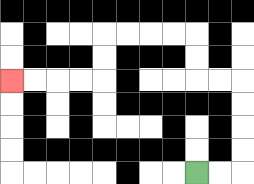{'start': '[8, 7]', 'end': '[0, 3]', 'path_directions': 'R,R,U,U,U,U,L,L,U,U,L,L,L,L,D,D,L,L,L,L', 'path_coordinates': '[[8, 7], [9, 7], [10, 7], [10, 6], [10, 5], [10, 4], [10, 3], [9, 3], [8, 3], [8, 2], [8, 1], [7, 1], [6, 1], [5, 1], [4, 1], [4, 2], [4, 3], [3, 3], [2, 3], [1, 3], [0, 3]]'}